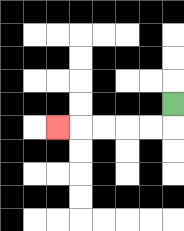{'start': '[7, 4]', 'end': '[2, 5]', 'path_directions': 'D,L,L,L,L,L', 'path_coordinates': '[[7, 4], [7, 5], [6, 5], [5, 5], [4, 5], [3, 5], [2, 5]]'}